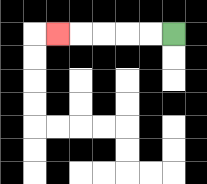{'start': '[7, 1]', 'end': '[2, 1]', 'path_directions': 'L,L,L,L,L', 'path_coordinates': '[[7, 1], [6, 1], [5, 1], [4, 1], [3, 1], [2, 1]]'}